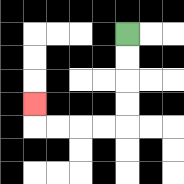{'start': '[5, 1]', 'end': '[1, 4]', 'path_directions': 'D,D,D,D,L,L,L,L,U', 'path_coordinates': '[[5, 1], [5, 2], [5, 3], [5, 4], [5, 5], [4, 5], [3, 5], [2, 5], [1, 5], [1, 4]]'}